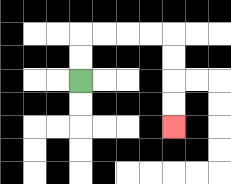{'start': '[3, 3]', 'end': '[7, 5]', 'path_directions': 'U,U,R,R,R,R,D,D,D,D', 'path_coordinates': '[[3, 3], [3, 2], [3, 1], [4, 1], [5, 1], [6, 1], [7, 1], [7, 2], [7, 3], [7, 4], [7, 5]]'}